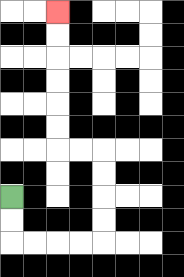{'start': '[0, 8]', 'end': '[2, 0]', 'path_directions': 'D,D,R,R,R,R,U,U,U,U,L,L,U,U,U,U,U,U', 'path_coordinates': '[[0, 8], [0, 9], [0, 10], [1, 10], [2, 10], [3, 10], [4, 10], [4, 9], [4, 8], [4, 7], [4, 6], [3, 6], [2, 6], [2, 5], [2, 4], [2, 3], [2, 2], [2, 1], [2, 0]]'}